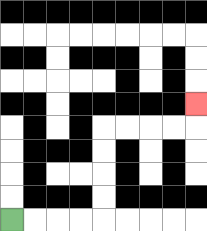{'start': '[0, 9]', 'end': '[8, 4]', 'path_directions': 'R,R,R,R,U,U,U,U,R,R,R,R,U', 'path_coordinates': '[[0, 9], [1, 9], [2, 9], [3, 9], [4, 9], [4, 8], [4, 7], [4, 6], [4, 5], [5, 5], [6, 5], [7, 5], [8, 5], [8, 4]]'}